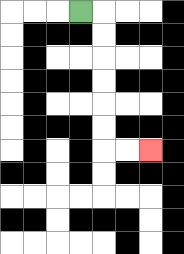{'start': '[3, 0]', 'end': '[6, 6]', 'path_directions': 'R,D,D,D,D,D,D,R,R', 'path_coordinates': '[[3, 0], [4, 0], [4, 1], [4, 2], [4, 3], [4, 4], [4, 5], [4, 6], [5, 6], [6, 6]]'}